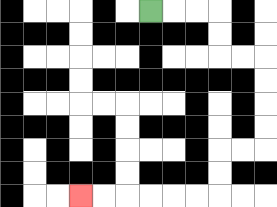{'start': '[6, 0]', 'end': '[3, 8]', 'path_directions': 'R,R,R,D,D,R,R,D,D,D,D,L,L,D,D,L,L,L,L,L,L', 'path_coordinates': '[[6, 0], [7, 0], [8, 0], [9, 0], [9, 1], [9, 2], [10, 2], [11, 2], [11, 3], [11, 4], [11, 5], [11, 6], [10, 6], [9, 6], [9, 7], [9, 8], [8, 8], [7, 8], [6, 8], [5, 8], [4, 8], [3, 8]]'}